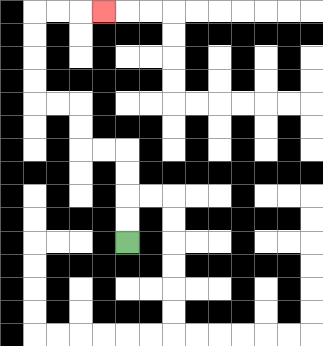{'start': '[5, 10]', 'end': '[4, 0]', 'path_directions': 'U,U,U,U,L,L,U,U,L,L,U,U,U,U,R,R,R', 'path_coordinates': '[[5, 10], [5, 9], [5, 8], [5, 7], [5, 6], [4, 6], [3, 6], [3, 5], [3, 4], [2, 4], [1, 4], [1, 3], [1, 2], [1, 1], [1, 0], [2, 0], [3, 0], [4, 0]]'}